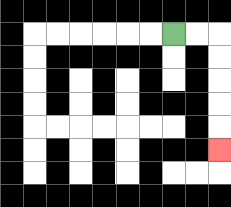{'start': '[7, 1]', 'end': '[9, 6]', 'path_directions': 'R,R,D,D,D,D,D', 'path_coordinates': '[[7, 1], [8, 1], [9, 1], [9, 2], [9, 3], [9, 4], [9, 5], [9, 6]]'}